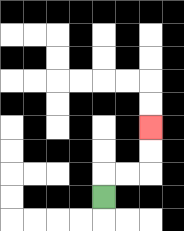{'start': '[4, 8]', 'end': '[6, 5]', 'path_directions': 'U,R,R,U,U', 'path_coordinates': '[[4, 8], [4, 7], [5, 7], [6, 7], [6, 6], [6, 5]]'}